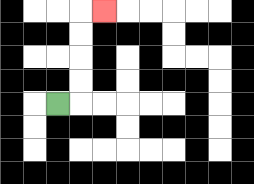{'start': '[2, 4]', 'end': '[4, 0]', 'path_directions': 'R,U,U,U,U,R', 'path_coordinates': '[[2, 4], [3, 4], [3, 3], [3, 2], [3, 1], [3, 0], [4, 0]]'}